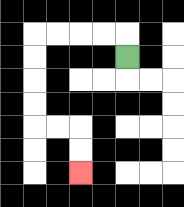{'start': '[5, 2]', 'end': '[3, 7]', 'path_directions': 'U,L,L,L,L,D,D,D,D,R,R,D,D', 'path_coordinates': '[[5, 2], [5, 1], [4, 1], [3, 1], [2, 1], [1, 1], [1, 2], [1, 3], [1, 4], [1, 5], [2, 5], [3, 5], [3, 6], [3, 7]]'}